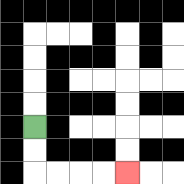{'start': '[1, 5]', 'end': '[5, 7]', 'path_directions': 'D,D,R,R,R,R', 'path_coordinates': '[[1, 5], [1, 6], [1, 7], [2, 7], [3, 7], [4, 7], [5, 7]]'}